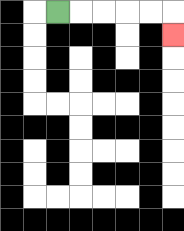{'start': '[2, 0]', 'end': '[7, 1]', 'path_directions': 'R,R,R,R,R,D', 'path_coordinates': '[[2, 0], [3, 0], [4, 0], [5, 0], [6, 0], [7, 0], [7, 1]]'}